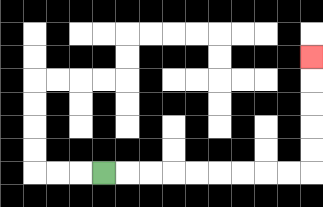{'start': '[4, 7]', 'end': '[13, 2]', 'path_directions': 'R,R,R,R,R,R,R,R,R,U,U,U,U,U', 'path_coordinates': '[[4, 7], [5, 7], [6, 7], [7, 7], [8, 7], [9, 7], [10, 7], [11, 7], [12, 7], [13, 7], [13, 6], [13, 5], [13, 4], [13, 3], [13, 2]]'}